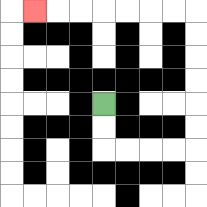{'start': '[4, 4]', 'end': '[1, 0]', 'path_directions': 'D,D,R,R,R,R,U,U,U,U,U,U,L,L,L,L,L,L,L', 'path_coordinates': '[[4, 4], [4, 5], [4, 6], [5, 6], [6, 6], [7, 6], [8, 6], [8, 5], [8, 4], [8, 3], [8, 2], [8, 1], [8, 0], [7, 0], [6, 0], [5, 0], [4, 0], [3, 0], [2, 0], [1, 0]]'}